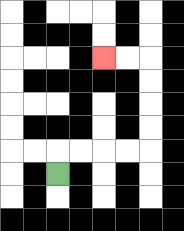{'start': '[2, 7]', 'end': '[4, 2]', 'path_directions': 'U,R,R,R,R,U,U,U,U,L,L', 'path_coordinates': '[[2, 7], [2, 6], [3, 6], [4, 6], [5, 6], [6, 6], [6, 5], [6, 4], [6, 3], [6, 2], [5, 2], [4, 2]]'}